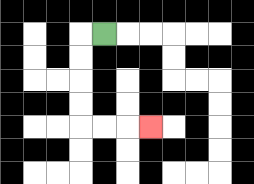{'start': '[4, 1]', 'end': '[6, 5]', 'path_directions': 'L,D,D,D,D,R,R,R', 'path_coordinates': '[[4, 1], [3, 1], [3, 2], [3, 3], [3, 4], [3, 5], [4, 5], [5, 5], [6, 5]]'}